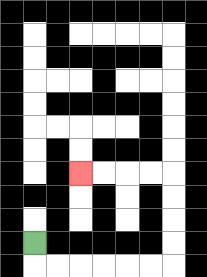{'start': '[1, 10]', 'end': '[3, 7]', 'path_directions': 'D,R,R,R,R,R,R,U,U,U,U,L,L,L,L', 'path_coordinates': '[[1, 10], [1, 11], [2, 11], [3, 11], [4, 11], [5, 11], [6, 11], [7, 11], [7, 10], [7, 9], [7, 8], [7, 7], [6, 7], [5, 7], [4, 7], [3, 7]]'}